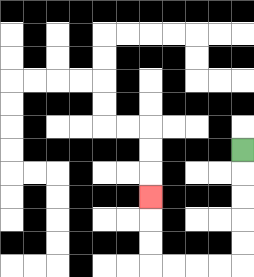{'start': '[10, 6]', 'end': '[6, 8]', 'path_directions': 'D,D,D,D,D,L,L,L,L,U,U,U', 'path_coordinates': '[[10, 6], [10, 7], [10, 8], [10, 9], [10, 10], [10, 11], [9, 11], [8, 11], [7, 11], [6, 11], [6, 10], [6, 9], [6, 8]]'}